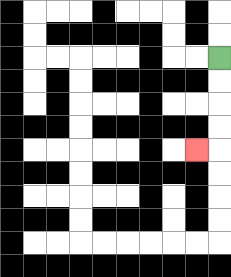{'start': '[9, 2]', 'end': '[8, 6]', 'path_directions': 'D,D,D,D,L', 'path_coordinates': '[[9, 2], [9, 3], [9, 4], [9, 5], [9, 6], [8, 6]]'}